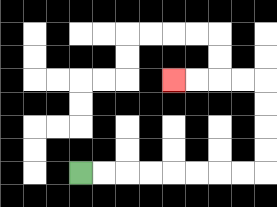{'start': '[3, 7]', 'end': '[7, 3]', 'path_directions': 'R,R,R,R,R,R,R,R,U,U,U,U,L,L,L,L', 'path_coordinates': '[[3, 7], [4, 7], [5, 7], [6, 7], [7, 7], [8, 7], [9, 7], [10, 7], [11, 7], [11, 6], [11, 5], [11, 4], [11, 3], [10, 3], [9, 3], [8, 3], [7, 3]]'}